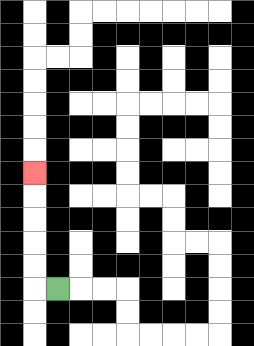{'start': '[2, 12]', 'end': '[1, 7]', 'path_directions': 'L,U,U,U,U,U', 'path_coordinates': '[[2, 12], [1, 12], [1, 11], [1, 10], [1, 9], [1, 8], [1, 7]]'}